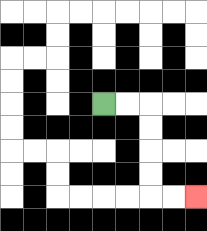{'start': '[4, 4]', 'end': '[8, 8]', 'path_directions': 'R,R,D,D,D,D,R,R', 'path_coordinates': '[[4, 4], [5, 4], [6, 4], [6, 5], [6, 6], [6, 7], [6, 8], [7, 8], [8, 8]]'}